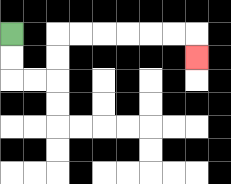{'start': '[0, 1]', 'end': '[8, 2]', 'path_directions': 'D,D,R,R,U,U,R,R,R,R,R,R,D', 'path_coordinates': '[[0, 1], [0, 2], [0, 3], [1, 3], [2, 3], [2, 2], [2, 1], [3, 1], [4, 1], [5, 1], [6, 1], [7, 1], [8, 1], [8, 2]]'}